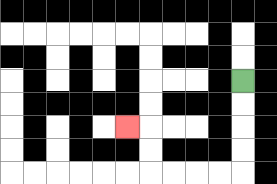{'start': '[10, 3]', 'end': '[5, 5]', 'path_directions': 'D,D,D,D,L,L,L,L,U,U,L', 'path_coordinates': '[[10, 3], [10, 4], [10, 5], [10, 6], [10, 7], [9, 7], [8, 7], [7, 7], [6, 7], [6, 6], [6, 5], [5, 5]]'}